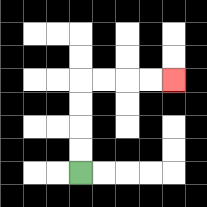{'start': '[3, 7]', 'end': '[7, 3]', 'path_directions': 'U,U,U,U,R,R,R,R', 'path_coordinates': '[[3, 7], [3, 6], [3, 5], [3, 4], [3, 3], [4, 3], [5, 3], [6, 3], [7, 3]]'}